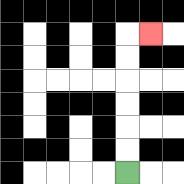{'start': '[5, 7]', 'end': '[6, 1]', 'path_directions': 'U,U,U,U,U,U,R', 'path_coordinates': '[[5, 7], [5, 6], [5, 5], [5, 4], [5, 3], [5, 2], [5, 1], [6, 1]]'}